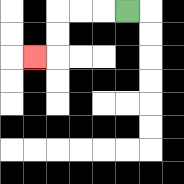{'start': '[5, 0]', 'end': '[1, 2]', 'path_directions': 'L,L,L,D,D,L', 'path_coordinates': '[[5, 0], [4, 0], [3, 0], [2, 0], [2, 1], [2, 2], [1, 2]]'}